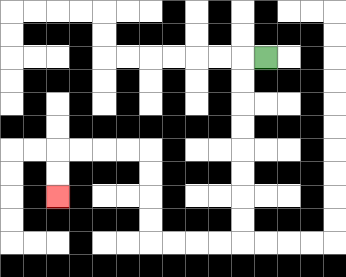{'start': '[11, 2]', 'end': '[2, 8]', 'path_directions': 'L,D,D,D,D,D,D,D,D,L,L,L,L,U,U,U,U,L,L,L,L,D,D', 'path_coordinates': '[[11, 2], [10, 2], [10, 3], [10, 4], [10, 5], [10, 6], [10, 7], [10, 8], [10, 9], [10, 10], [9, 10], [8, 10], [7, 10], [6, 10], [6, 9], [6, 8], [6, 7], [6, 6], [5, 6], [4, 6], [3, 6], [2, 6], [2, 7], [2, 8]]'}